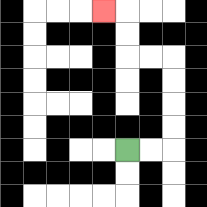{'start': '[5, 6]', 'end': '[4, 0]', 'path_directions': 'R,R,U,U,U,U,L,L,U,U,L', 'path_coordinates': '[[5, 6], [6, 6], [7, 6], [7, 5], [7, 4], [7, 3], [7, 2], [6, 2], [5, 2], [5, 1], [5, 0], [4, 0]]'}